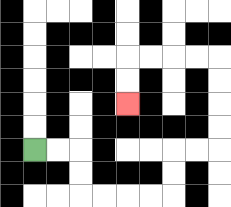{'start': '[1, 6]', 'end': '[5, 4]', 'path_directions': 'R,R,D,D,R,R,R,R,U,U,R,R,U,U,U,U,L,L,L,L,D,D', 'path_coordinates': '[[1, 6], [2, 6], [3, 6], [3, 7], [3, 8], [4, 8], [5, 8], [6, 8], [7, 8], [7, 7], [7, 6], [8, 6], [9, 6], [9, 5], [9, 4], [9, 3], [9, 2], [8, 2], [7, 2], [6, 2], [5, 2], [5, 3], [5, 4]]'}